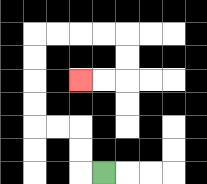{'start': '[4, 7]', 'end': '[3, 3]', 'path_directions': 'L,U,U,L,L,U,U,U,U,R,R,R,R,D,D,L,L', 'path_coordinates': '[[4, 7], [3, 7], [3, 6], [3, 5], [2, 5], [1, 5], [1, 4], [1, 3], [1, 2], [1, 1], [2, 1], [3, 1], [4, 1], [5, 1], [5, 2], [5, 3], [4, 3], [3, 3]]'}